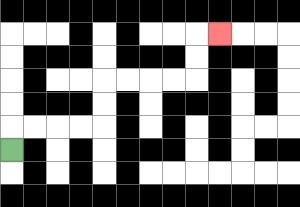{'start': '[0, 6]', 'end': '[9, 1]', 'path_directions': 'U,R,R,R,R,U,U,R,R,R,R,U,U,R', 'path_coordinates': '[[0, 6], [0, 5], [1, 5], [2, 5], [3, 5], [4, 5], [4, 4], [4, 3], [5, 3], [6, 3], [7, 3], [8, 3], [8, 2], [8, 1], [9, 1]]'}